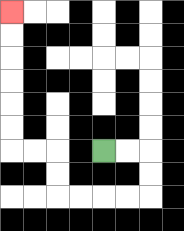{'start': '[4, 6]', 'end': '[0, 0]', 'path_directions': 'R,R,D,D,L,L,L,L,U,U,L,L,U,U,U,U,U,U', 'path_coordinates': '[[4, 6], [5, 6], [6, 6], [6, 7], [6, 8], [5, 8], [4, 8], [3, 8], [2, 8], [2, 7], [2, 6], [1, 6], [0, 6], [0, 5], [0, 4], [0, 3], [0, 2], [0, 1], [0, 0]]'}